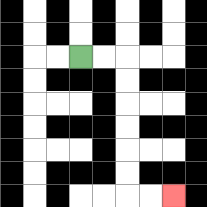{'start': '[3, 2]', 'end': '[7, 8]', 'path_directions': 'R,R,D,D,D,D,D,D,R,R', 'path_coordinates': '[[3, 2], [4, 2], [5, 2], [5, 3], [5, 4], [5, 5], [5, 6], [5, 7], [5, 8], [6, 8], [7, 8]]'}